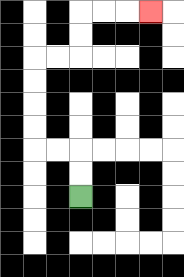{'start': '[3, 8]', 'end': '[6, 0]', 'path_directions': 'U,U,L,L,U,U,U,U,R,R,U,U,R,R,R', 'path_coordinates': '[[3, 8], [3, 7], [3, 6], [2, 6], [1, 6], [1, 5], [1, 4], [1, 3], [1, 2], [2, 2], [3, 2], [3, 1], [3, 0], [4, 0], [5, 0], [6, 0]]'}